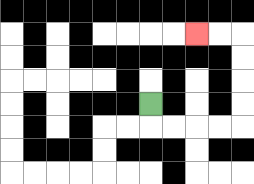{'start': '[6, 4]', 'end': '[8, 1]', 'path_directions': 'D,R,R,R,R,U,U,U,U,L,L', 'path_coordinates': '[[6, 4], [6, 5], [7, 5], [8, 5], [9, 5], [10, 5], [10, 4], [10, 3], [10, 2], [10, 1], [9, 1], [8, 1]]'}